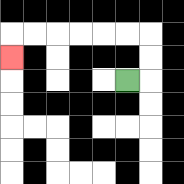{'start': '[5, 3]', 'end': '[0, 2]', 'path_directions': 'R,U,U,L,L,L,L,L,L,D', 'path_coordinates': '[[5, 3], [6, 3], [6, 2], [6, 1], [5, 1], [4, 1], [3, 1], [2, 1], [1, 1], [0, 1], [0, 2]]'}